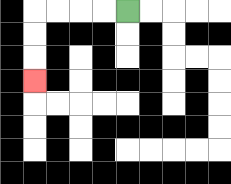{'start': '[5, 0]', 'end': '[1, 3]', 'path_directions': 'L,L,L,L,D,D,D', 'path_coordinates': '[[5, 0], [4, 0], [3, 0], [2, 0], [1, 0], [1, 1], [1, 2], [1, 3]]'}